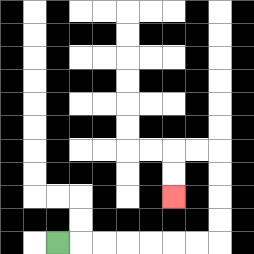{'start': '[2, 10]', 'end': '[7, 8]', 'path_directions': 'R,R,R,R,R,R,R,U,U,U,U,L,L,D,D', 'path_coordinates': '[[2, 10], [3, 10], [4, 10], [5, 10], [6, 10], [7, 10], [8, 10], [9, 10], [9, 9], [9, 8], [9, 7], [9, 6], [8, 6], [7, 6], [7, 7], [7, 8]]'}